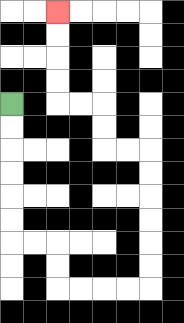{'start': '[0, 4]', 'end': '[2, 0]', 'path_directions': 'D,D,D,D,D,D,R,R,D,D,R,R,R,R,U,U,U,U,U,U,L,L,U,U,L,L,U,U,U,U', 'path_coordinates': '[[0, 4], [0, 5], [0, 6], [0, 7], [0, 8], [0, 9], [0, 10], [1, 10], [2, 10], [2, 11], [2, 12], [3, 12], [4, 12], [5, 12], [6, 12], [6, 11], [6, 10], [6, 9], [6, 8], [6, 7], [6, 6], [5, 6], [4, 6], [4, 5], [4, 4], [3, 4], [2, 4], [2, 3], [2, 2], [2, 1], [2, 0]]'}